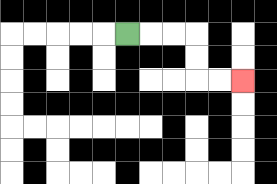{'start': '[5, 1]', 'end': '[10, 3]', 'path_directions': 'R,R,R,D,D,R,R', 'path_coordinates': '[[5, 1], [6, 1], [7, 1], [8, 1], [8, 2], [8, 3], [9, 3], [10, 3]]'}